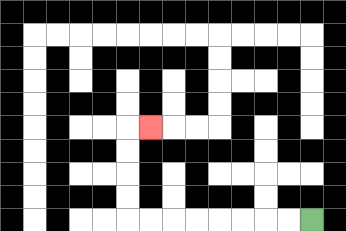{'start': '[13, 9]', 'end': '[6, 5]', 'path_directions': 'L,L,L,L,L,L,L,L,U,U,U,U,R', 'path_coordinates': '[[13, 9], [12, 9], [11, 9], [10, 9], [9, 9], [8, 9], [7, 9], [6, 9], [5, 9], [5, 8], [5, 7], [5, 6], [5, 5], [6, 5]]'}